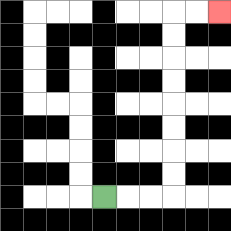{'start': '[4, 8]', 'end': '[9, 0]', 'path_directions': 'R,R,R,U,U,U,U,U,U,U,U,R,R', 'path_coordinates': '[[4, 8], [5, 8], [6, 8], [7, 8], [7, 7], [7, 6], [7, 5], [7, 4], [7, 3], [7, 2], [7, 1], [7, 0], [8, 0], [9, 0]]'}